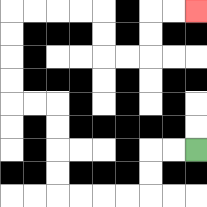{'start': '[8, 6]', 'end': '[8, 0]', 'path_directions': 'L,L,D,D,L,L,L,L,U,U,U,U,L,L,U,U,U,U,R,R,R,R,D,D,R,R,U,U,R,R', 'path_coordinates': '[[8, 6], [7, 6], [6, 6], [6, 7], [6, 8], [5, 8], [4, 8], [3, 8], [2, 8], [2, 7], [2, 6], [2, 5], [2, 4], [1, 4], [0, 4], [0, 3], [0, 2], [0, 1], [0, 0], [1, 0], [2, 0], [3, 0], [4, 0], [4, 1], [4, 2], [5, 2], [6, 2], [6, 1], [6, 0], [7, 0], [8, 0]]'}